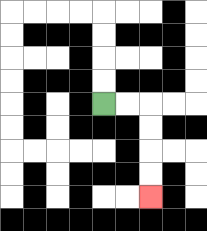{'start': '[4, 4]', 'end': '[6, 8]', 'path_directions': 'R,R,D,D,D,D', 'path_coordinates': '[[4, 4], [5, 4], [6, 4], [6, 5], [6, 6], [6, 7], [6, 8]]'}